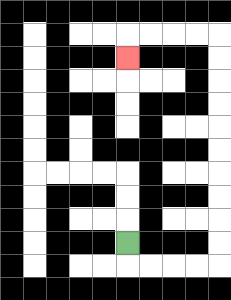{'start': '[5, 10]', 'end': '[5, 2]', 'path_directions': 'D,R,R,R,R,U,U,U,U,U,U,U,U,U,U,L,L,L,L,D', 'path_coordinates': '[[5, 10], [5, 11], [6, 11], [7, 11], [8, 11], [9, 11], [9, 10], [9, 9], [9, 8], [9, 7], [9, 6], [9, 5], [9, 4], [9, 3], [9, 2], [9, 1], [8, 1], [7, 1], [6, 1], [5, 1], [5, 2]]'}